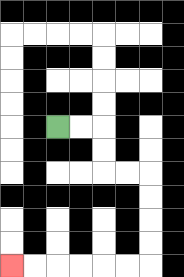{'start': '[2, 5]', 'end': '[0, 11]', 'path_directions': 'R,R,D,D,R,R,D,D,D,D,L,L,L,L,L,L', 'path_coordinates': '[[2, 5], [3, 5], [4, 5], [4, 6], [4, 7], [5, 7], [6, 7], [6, 8], [6, 9], [6, 10], [6, 11], [5, 11], [4, 11], [3, 11], [2, 11], [1, 11], [0, 11]]'}